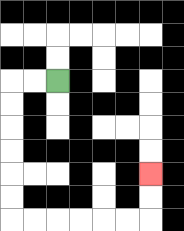{'start': '[2, 3]', 'end': '[6, 7]', 'path_directions': 'L,L,D,D,D,D,D,D,R,R,R,R,R,R,U,U', 'path_coordinates': '[[2, 3], [1, 3], [0, 3], [0, 4], [0, 5], [0, 6], [0, 7], [0, 8], [0, 9], [1, 9], [2, 9], [3, 9], [4, 9], [5, 9], [6, 9], [6, 8], [6, 7]]'}